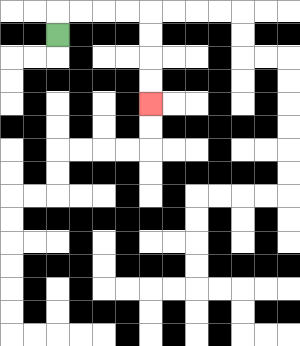{'start': '[2, 1]', 'end': '[6, 4]', 'path_directions': 'U,R,R,R,R,D,D,D,D', 'path_coordinates': '[[2, 1], [2, 0], [3, 0], [4, 0], [5, 0], [6, 0], [6, 1], [6, 2], [6, 3], [6, 4]]'}